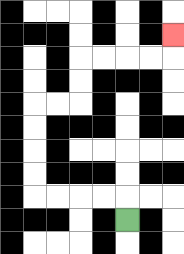{'start': '[5, 9]', 'end': '[7, 1]', 'path_directions': 'U,L,L,L,L,U,U,U,U,R,R,U,U,R,R,R,R,U', 'path_coordinates': '[[5, 9], [5, 8], [4, 8], [3, 8], [2, 8], [1, 8], [1, 7], [1, 6], [1, 5], [1, 4], [2, 4], [3, 4], [3, 3], [3, 2], [4, 2], [5, 2], [6, 2], [7, 2], [7, 1]]'}